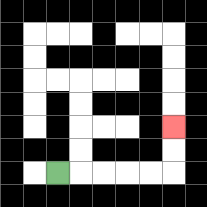{'start': '[2, 7]', 'end': '[7, 5]', 'path_directions': 'R,R,R,R,R,U,U', 'path_coordinates': '[[2, 7], [3, 7], [4, 7], [5, 7], [6, 7], [7, 7], [7, 6], [7, 5]]'}